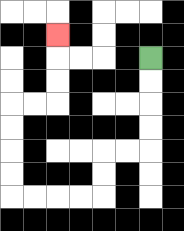{'start': '[6, 2]', 'end': '[2, 1]', 'path_directions': 'D,D,D,D,L,L,D,D,L,L,L,L,U,U,U,U,R,R,U,U,U', 'path_coordinates': '[[6, 2], [6, 3], [6, 4], [6, 5], [6, 6], [5, 6], [4, 6], [4, 7], [4, 8], [3, 8], [2, 8], [1, 8], [0, 8], [0, 7], [0, 6], [0, 5], [0, 4], [1, 4], [2, 4], [2, 3], [2, 2], [2, 1]]'}